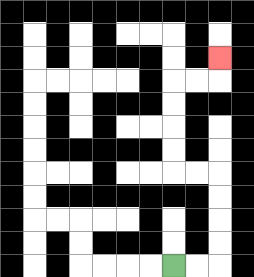{'start': '[7, 11]', 'end': '[9, 2]', 'path_directions': 'R,R,U,U,U,U,L,L,U,U,U,U,R,R,U', 'path_coordinates': '[[7, 11], [8, 11], [9, 11], [9, 10], [9, 9], [9, 8], [9, 7], [8, 7], [7, 7], [7, 6], [7, 5], [7, 4], [7, 3], [8, 3], [9, 3], [9, 2]]'}